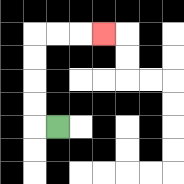{'start': '[2, 5]', 'end': '[4, 1]', 'path_directions': 'L,U,U,U,U,R,R,R', 'path_coordinates': '[[2, 5], [1, 5], [1, 4], [1, 3], [1, 2], [1, 1], [2, 1], [3, 1], [4, 1]]'}